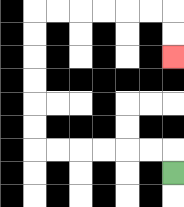{'start': '[7, 7]', 'end': '[7, 2]', 'path_directions': 'U,L,L,L,L,L,L,U,U,U,U,U,U,R,R,R,R,R,R,D,D', 'path_coordinates': '[[7, 7], [7, 6], [6, 6], [5, 6], [4, 6], [3, 6], [2, 6], [1, 6], [1, 5], [1, 4], [1, 3], [1, 2], [1, 1], [1, 0], [2, 0], [3, 0], [4, 0], [5, 0], [6, 0], [7, 0], [7, 1], [7, 2]]'}